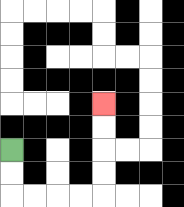{'start': '[0, 6]', 'end': '[4, 4]', 'path_directions': 'D,D,R,R,R,R,U,U,U,U', 'path_coordinates': '[[0, 6], [0, 7], [0, 8], [1, 8], [2, 8], [3, 8], [4, 8], [4, 7], [4, 6], [4, 5], [4, 4]]'}